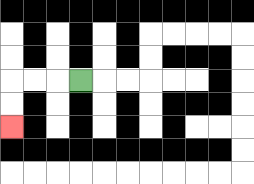{'start': '[3, 3]', 'end': '[0, 5]', 'path_directions': 'L,L,L,D,D', 'path_coordinates': '[[3, 3], [2, 3], [1, 3], [0, 3], [0, 4], [0, 5]]'}